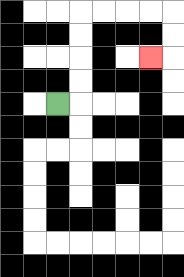{'start': '[2, 4]', 'end': '[6, 2]', 'path_directions': 'R,U,U,U,U,R,R,R,R,D,D,L', 'path_coordinates': '[[2, 4], [3, 4], [3, 3], [3, 2], [3, 1], [3, 0], [4, 0], [5, 0], [6, 0], [7, 0], [7, 1], [7, 2], [6, 2]]'}